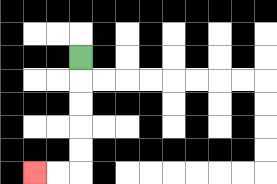{'start': '[3, 2]', 'end': '[1, 7]', 'path_directions': 'D,D,D,D,D,L,L', 'path_coordinates': '[[3, 2], [3, 3], [3, 4], [3, 5], [3, 6], [3, 7], [2, 7], [1, 7]]'}